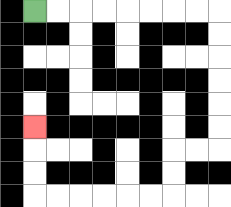{'start': '[1, 0]', 'end': '[1, 5]', 'path_directions': 'R,R,R,R,R,R,R,R,D,D,D,D,D,D,L,L,D,D,L,L,L,L,L,L,U,U,U', 'path_coordinates': '[[1, 0], [2, 0], [3, 0], [4, 0], [5, 0], [6, 0], [7, 0], [8, 0], [9, 0], [9, 1], [9, 2], [9, 3], [9, 4], [9, 5], [9, 6], [8, 6], [7, 6], [7, 7], [7, 8], [6, 8], [5, 8], [4, 8], [3, 8], [2, 8], [1, 8], [1, 7], [1, 6], [1, 5]]'}